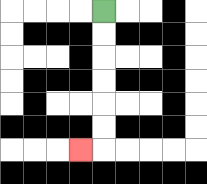{'start': '[4, 0]', 'end': '[3, 6]', 'path_directions': 'D,D,D,D,D,D,L', 'path_coordinates': '[[4, 0], [4, 1], [4, 2], [4, 3], [4, 4], [4, 5], [4, 6], [3, 6]]'}